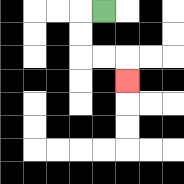{'start': '[4, 0]', 'end': '[5, 3]', 'path_directions': 'L,D,D,R,R,D', 'path_coordinates': '[[4, 0], [3, 0], [3, 1], [3, 2], [4, 2], [5, 2], [5, 3]]'}